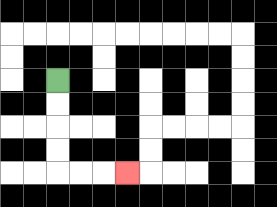{'start': '[2, 3]', 'end': '[5, 7]', 'path_directions': 'D,D,D,D,R,R,R', 'path_coordinates': '[[2, 3], [2, 4], [2, 5], [2, 6], [2, 7], [3, 7], [4, 7], [5, 7]]'}